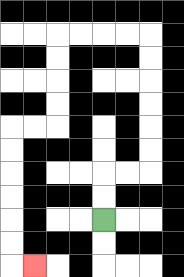{'start': '[4, 9]', 'end': '[1, 11]', 'path_directions': 'U,U,R,R,U,U,U,U,U,U,L,L,L,L,D,D,D,D,L,L,D,D,D,D,D,D,R', 'path_coordinates': '[[4, 9], [4, 8], [4, 7], [5, 7], [6, 7], [6, 6], [6, 5], [6, 4], [6, 3], [6, 2], [6, 1], [5, 1], [4, 1], [3, 1], [2, 1], [2, 2], [2, 3], [2, 4], [2, 5], [1, 5], [0, 5], [0, 6], [0, 7], [0, 8], [0, 9], [0, 10], [0, 11], [1, 11]]'}